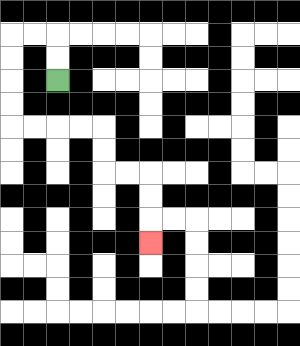{'start': '[2, 3]', 'end': '[6, 10]', 'path_directions': 'U,U,L,L,D,D,D,D,R,R,R,R,D,D,R,R,D,D,D', 'path_coordinates': '[[2, 3], [2, 2], [2, 1], [1, 1], [0, 1], [0, 2], [0, 3], [0, 4], [0, 5], [1, 5], [2, 5], [3, 5], [4, 5], [4, 6], [4, 7], [5, 7], [6, 7], [6, 8], [6, 9], [6, 10]]'}